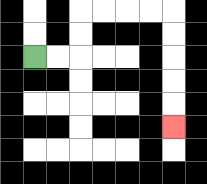{'start': '[1, 2]', 'end': '[7, 5]', 'path_directions': 'R,R,U,U,R,R,R,R,D,D,D,D,D', 'path_coordinates': '[[1, 2], [2, 2], [3, 2], [3, 1], [3, 0], [4, 0], [5, 0], [6, 0], [7, 0], [7, 1], [7, 2], [7, 3], [7, 4], [7, 5]]'}